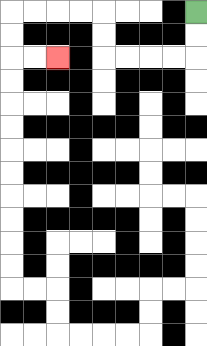{'start': '[8, 0]', 'end': '[2, 2]', 'path_directions': 'D,D,L,L,L,L,U,U,L,L,L,L,D,D,R,R', 'path_coordinates': '[[8, 0], [8, 1], [8, 2], [7, 2], [6, 2], [5, 2], [4, 2], [4, 1], [4, 0], [3, 0], [2, 0], [1, 0], [0, 0], [0, 1], [0, 2], [1, 2], [2, 2]]'}